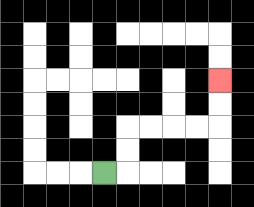{'start': '[4, 7]', 'end': '[9, 3]', 'path_directions': 'R,U,U,R,R,R,R,U,U', 'path_coordinates': '[[4, 7], [5, 7], [5, 6], [5, 5], [6, 5], [7, 5], [8, 5], [9, 5], [9, 4], [9, 3]]'}